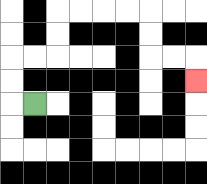{'start': '[1, 4]', 'end': '[8, 3]', 'path_directions': 'L,U,U,R,R,U,U,R,R,R,R,D,D,R,R,D', 'path_coordinates': '[[1, 4], [0, 4], [0, 3], [0, 2], [1, 2], [2, 2], [2, 1], [2, 0], [3, 0], [4, 0], [5, 0], [6, 0], [6, 1], [6, 2], [7, 2], [8, 2], [8, 3]]'}